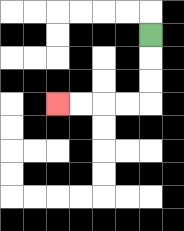{'start': '[6, 1]', 'end': '[2, 4]', 'path_directions': 'D,D,D,L,L,L,L', 'path_coordinates': '[[6, 1], [6, 2], [6, 3], [6, 4], [5, 4], [4, 4], [3, 4], [2, 4]]'}